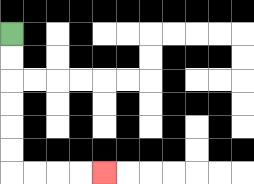{'start': '[0, 1]', 'end': '[4, 7]', 'path_directions': 'D,D,D,D,D,D,R,R,R,R', 'path_coordinates': '[[0, 1], [0, 2], [0, 3], [0, 4], [0, 5], [0, 6], [0, 7], [1, 7], [2, 7], [3, 7], [4, 7]]'}